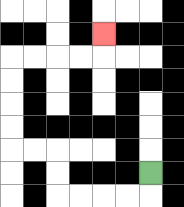{'start': '[6, 7]', 'end': '[4, 1]', 'path_directions': 'D,L,L,L,L,U,U,L,L,U,U,U,U,R,R,R,R,U', 'path_coordinates': '[[6, 7], [6, 8], [5, 8], [4, 8], [3, 8], [2, 8], [2, 7], [2, 6], [1, 6], [0, 6], [0, 5], [0, 4], [0, 3], [0, 2], [1, 2], [2, 2], [3, 2], [4, 2], [4, 1]]'}